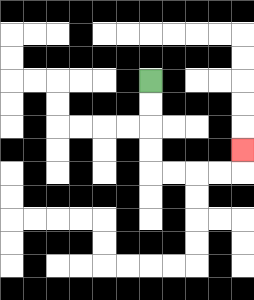{'start': '[6, 3]', 'end': '[10, 6]', 'path_directions': 'D,D,D,D,R,R,R,R,U', 'path_coordinates': '[[6, 3], [6, 4], [6, 5], [6, 6], [6, 7], [7, 7], [8, 7], [9, 7], [10, 7], [10, 6]]'}